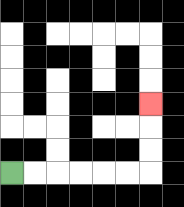{'start': '[0, 7]', 'end': '[6, 4]', 'path_directions': 'R,R,R,R,R,R,U,U,U', 'path_coordinates': '[[0, 7], [1, 7], [2, 7], [3, 7], [4, 7], [5, 7], [6, 7], [6, 6], [6, 5], [6, 4]]'}